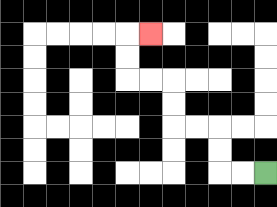{'start': '[11, 7]', 'end': '[6, 1]', 'path_directions': 'L,L,U,U,L,L,U,U,L,L,U,U,R', 'path_coordinates': '[[11, 7], [10, 7], [9, 7], [9, 6], [9, 5], [8, 5], [7, 5], [7, 4], [7, 3], [6, 3], [5, 3], [5, 2], [5, 1], [6, 1]]'}